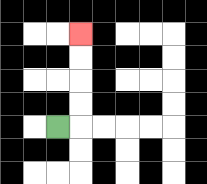{'start': '[2, 5]', 'end': '[3, 1]', 'path_directions': 'R,U,U,U,U', 'path_coordinates': '[[2, 5], [3, 5], [3, 4], [3, 3], [3, 2], [3, 1]]'}